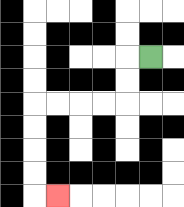{'start': '[6, 2]', 'end': '[2, 8]', 'path_directions': 'L,D,D,L,L,L,L,D,D,D,D,R', 'path_coordinates': '[[6, 2], [5, 2], [5, 3], [5, 4], [4, 4], [3, 4], [2, 4], [1, 4], [1, 5], [1, 6], [1, 7], [1, 8], [2, 8]]'}